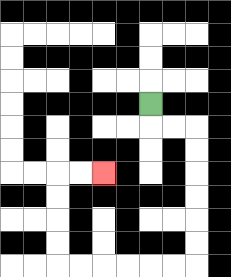{'start': '[6, 4]', 'end': '[4, 7]', 'path_directions': 'D,R,R,D,D,D,D,D,D,L,L,L,L,L,L,U,U,U,U,R,R', 'path_coordinates': '[[6, 4], [6, 5], [7, 5], [8, 5], [8, 6], [8, 7], [8, 8], [8, 9], [8, 10], [8, 11], [7, 11], [6, 11], [5, 11], [4, 11], [3, 11], [2, 11], [2, 10], [2, 9], [2, 8], [2, 7], [3, 7], [4, 7]]'}